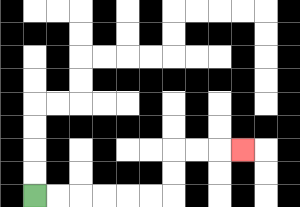{'start': '[1, 8]', 'end': '[10, 6]', 'path_directions': 'R,R,R,R,R,R,U,U,R,R,R', 'path_coordinates': '[[1, 8], [2, 8], [3, 8], [4, 8], [5, 8], [6, 8], [7, 8], [7, 7], [7, 6], [8, 6], [9, 6], [10, 6]]'}